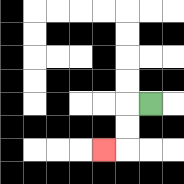{'start': '[6, 4]', 'end': '[4, 6]', 'path_directions': 'L,D,D,L', 'path_coordinates': '[[6, 4], [5, 4], [5, 5], [5, 6], [4, 6]]'}